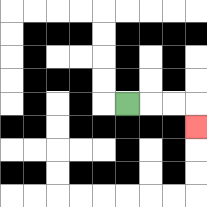{'start': '[5, 4]', 'end': '[8, 5]', 'path_directions': 'R,R,R,D', 'path_coordinates': '[[5, 4], [6, 4], [7, 4], [8, 4], [8, 5]]'}